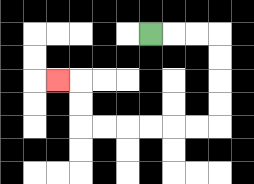{'start': '[6, 1]', 'end': '[2, 3]', 'path_directions': 'R,R,R,D,D,D,D,L,L,L,L,L,L,U,U,L', 'path_coordinates': '[[6, 1], [7, 1], [8, 1], [9, 1], [9, 2], [9, 3], [9, 4], [9, 5], [8, 5], [7, 5], [6, 5], [5, 5], [4, 5], [3, 5], [3, 4], [3, 3], [2, 3]]'}